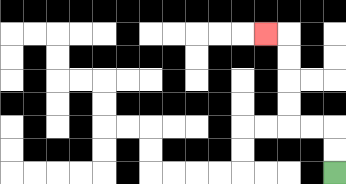{'start': '[14, 7]', 'end': '[11, 1]', 'path_directions': 'U,U,L,L,U,U,U,U,L', 'path_coordinates': '[[14, 7], [14, 6], [14, 5], [13, 5], [12, 5], [12, 4], [12, 3], [12, 2], [12, 1], [11, 1]]'}